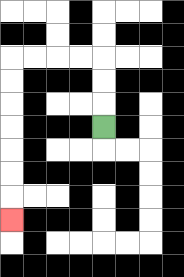{'start': '[4, 5]', 'end': '[0, 9]', 'path_directions': 'U,U,U,L,L,L,L,D,D,D,D,D,D,D', 'path_coordinates': '[[4, 5], [4, 4], [4, 3], [4, 2], [3, 2], [2, 2], [1, 2], [0, 2], [0, 3], [0, 4], [0, 5], [0, 6], [0, 7], [0, 8], [0, 9]]'}